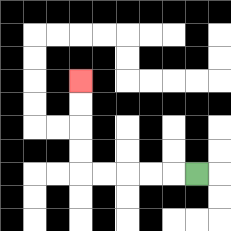{'start': '[8, 7]', 'end': '[3, 3]', 'path_directions': 'L,L,L,L,L,U,U,U,U', 'path_coordinates': '[[8, 7], [7, 7], [6, 7], [5, 7], [4, 7], [3, 7], [3, 6], [3, 5], [3, 4], [3, 3]]'}